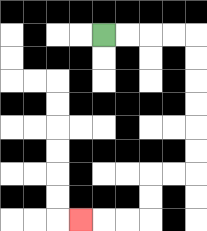{'start': '[4, 1]', 'end': '[3, 9]', 'path_directions': 'R,R,R,R,D,D,D,D,D,D,L,L,D,D,L,L,L', 'path_coordinates': '[[4, 1], [5, 1], [6, 1], [7, 1], [8, 1], [8, 2], [8, 3], [8, 4], [8, 5], [8, 6], [8, 7], [7, 7], [6, 7], [6, 8], [6, 9], [5, 9], [4, 9], [3, 9]]'}